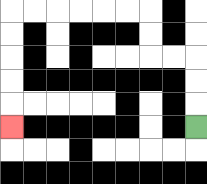{'start': '[8, 5]', 'end': '[0, 5]', 'path_directions': 'U,U,U,L,L,U,U,L,L,L,L,L,L,D,D,D,D,D', 'path_coordinates': '[[8, 5], [8, 4], [8, 3], [8, 2], [7, 2], [6, 2], [6, 1], [6, 0], [5, 0], [4, 0], [3, 0], [2, 0], [1, 0], [0, 0], [0, 1], [0, 2], [0, 3], [0, 4], [0, 5]]'}